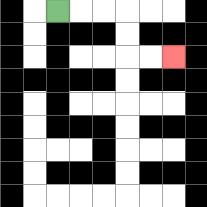{'start': '[2, 0]', 'end': '[7, 2]', 'path_directions': 'R,R,R,D,D,R,R', 'path_coordinates': '[[2, 0], [3, 0], [4, 0], [5, 0], [5, 1], [5, 2], [6, 2], [7, 2]]'}